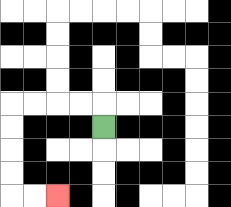{'start': '[4, 5]', 'end': '[2, 8]', 'path_directions': 'U,L,L,L,L,D,D,D,D,R,R', 'path_coordinates': '[[4, 5], [4, 4], [3, 4], [2, 4], [1, 4], [0, 4], [0, 5], [0, 6], [0, 7], [0, 8], [1, 8], [2, 8]]'}